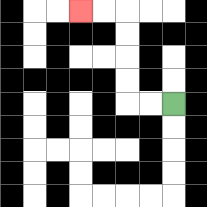{'start': '[7, 4]', 'end': '[3, 0]', 'path_directions': 'L,L,U,U,U,U,L,L', 'path_coordinates': '[[7, 4], [6, 4], [5, 4], [5, 3], [5, 2], [5, 1], [5, 0], [4, 0], [3, 0]]'}